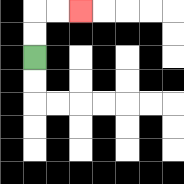{'start': '[1, 2]', 'end': '[3, 0]', 'path_directions': 'U,U,R,R', 'path_coordinates': '[[1, 2], [1, 1], [1, 0], [2, 0], [3, 0]]'}